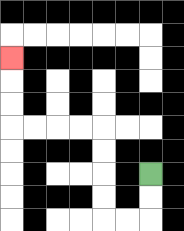{'start': '[6, 7]', 'end': '[0, 2]', 'path_directions': 'D,D,L,L,U,U,U,U,L,L,L,L,U,U,U', 'path_coordinates': '[[6, 7], [6, 8], [6, 9], [5, 9], [4, 9], [4, 8], [4, 7], [4, 6], [4, 5], [3, 5], [2, 5], [1, 5], [0, 5], [0, 4], [0, 3], [0, 2]]'}